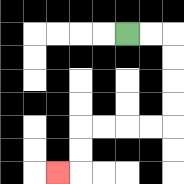{'start': '[5, 1]', 'end': '[2, 7]', 'path_directions': 'R,R,D,D,D,D,L,L,L,L,D,D,L', 'path_coordinates': '[[5, 1], [6, 1], [7, 1], [7, 2], [7, 3], [7, 4], [7, 5], [6, 5], [5, 5], [4, 5], [3, 5], [3, 6], [3, 7], [2, 7]]'}